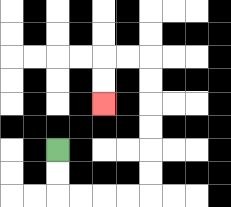{'start': '[2, 6]', 'end': '[4, 4]', 'path_directions': 'D,D,R,R,R,R,U,U,U,U,U,U,L,L,D,D', 'path_coordinates': '[[2, 6], [2, 7], [2, 8], [3, 8], [4, 8], [5, 8], [6, 8], [6, 7], [6, 6], [6, 5], [6, 4], [6, 3], [6, 2], [5, 2], [4, 2], [4, 3], [4, 4]]'}